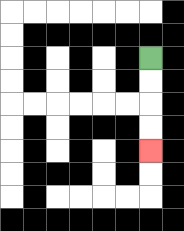{'start': '[6, 2]', 'end': '[6, 6]', 'path_directions': 'D,D,D,D', 'path_coordinates': '[[6, 2], [6, 3], [6, 4], [6, 5], [6, 6]]'}